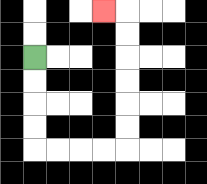{'start': '[1, 2]', 'end': '[4, 0]', 'path_directions': 'D,D,D,D,R,R,R,R,U,U,U,U,U,U,L', 'path_coordinates': '[[1, 2], [1, 3], [1, 4], [1, 5], [1, 6], [2, 6], [3, 6], [4, 6], [5, 6], [5, 5], [5, 4], [5, 3], [5, 2], [5, 1], [5, 0], [4, 0]]'}